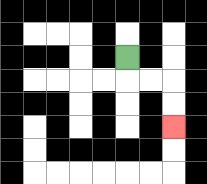{'start': '[5, 2]', 'end': '[7, 5]', 'path_directions': 'D,R,R,D,D', 'path_coordinates': '[[5, 2], [5, 3], [6, 3], [7, 3], [7, 4], [7, 5]]'}